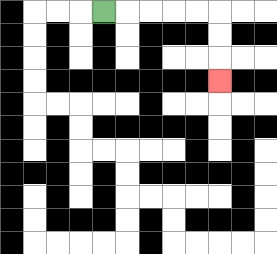{'start': '[4, 0]', 'end': '[9, 3]', 'path_directions': 'R,R,R,R,R,D,D,D', 'path_coordinates': '[[4, 0], [5, 0], [6, 0], [7, 0], [8, 0], [9, 0], [9, 1], [9, 2], [9, 3]]'}